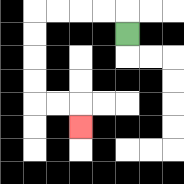{'start': '[5, 1]', 'end': '[3, 5]', 'path_directions': 'U,L,L,L,L,D,D,D,D,R,R,D', 'path_coordinates': '[[5, 1], [5, 0], [4, 0], [3, 0], [2, 0], [1, 0], [1, 1], [1, 2], [1, 3], [1, 4], [2, 4], [3, 4], [3, 5]]'}